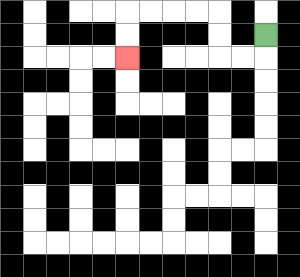{'start': '[11, 1]', 'end': '[5, 2]', 'path_directions': 'D,L,L,U,U,L,L,L,L,D,D', 'path_coordinates': '[[11, 1], [11, 2], [10, 2], [9, 2], [9, 1], [9, 0], [8, 0], [7, 0], [6, 0], [5, 0], [5, 1], [5, 2]]'}